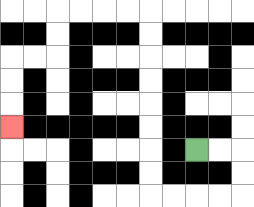{'start': '[8, 6]', 'end': '[0, 5]', 'path_directions': 'R,R,D,D,L,L,L,L,U,U,U,U,U,U,U,U,L,L,L,L,D,D,L,L,D,D,D', 'path_coordinates': '[[8, 6], [9, 6], [10, 6], [10, 7], [10, 8], [9, 8], [8, 8], [7, 8], [6, 8], [6, 7], [6, 6], [6, 5], [6, 4], [6, 3], [6, 2], [6, 1], [6, 0], [5, 0], [4, 0], [3, 0], [2, 0], [2, 1], [2, 2], [1, 2], [0, 2], [0, 3], [0, 4], [0, 5]]'}